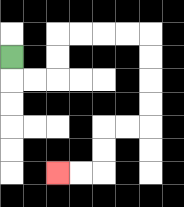{'start': '[0, 2]', 'end': '[2, 7]', 'path_directions': 'D,R,R,U,U,R,R,R,R,D,D,D,D,L,L,D,D,L,L', 'path_coordinates': '[[0, 2], [0, 3], [1, 3], [2, 3], [2, 2], [2, 1], [3, 1], [4, 1], [5, 1], [6, 1], [6, 2], [6, 3], [6, 4], [6, 5], [5, 5], [4, 5], [4, 6], [4, 7], [3, 7], [2, 7]]'}